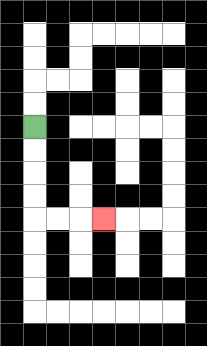{'start': '[1, 5]', 'end': '[4, 9]', 'path_directions': 'D,D,D,D,R,R,R', 'path_coordinates': '[[1, 5], [1, 6], [1, 7], [1, 8], [1, 9], [2, 9], [3, 9], [4, 9]]'}